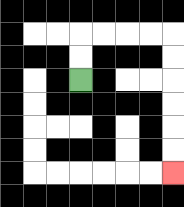{'start': '[3, 3]', 'end': '[7, 7]', 'path_directions': 'U,U,R,R,R,R,D,D,D,D,D,D', 'path_coordinates': '[[3, 3], [3, 2], [3, 1], [4, 1], [5, 1], [6, 1], [7, 1], [7, 2], [7, 3], [7, 4], [7, 5], [7, 6], [7, 7]]'}